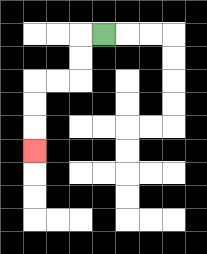{'start': '[4, 1]', 'end': '[1, 6]', 'path_directions': 'L,D,D,L,L,D,D,D', 'path_coordinates': '[[4, 1], [3, 1], [3, 2], [3, 3], [2, 3], [1, 3], [1, 4], [1, 5], [1, 6]]'}